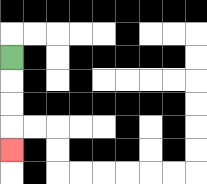{'start': '[0, 2]', 'end': '[0, 6]', 'path_directions': 'D,D,D,D', 'path_coordinates': '[[0, 2], [0, 3], [0, 4], [0, 5], [0, 6]]'}